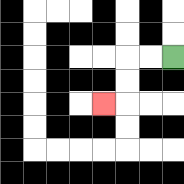{'start': '[7, 2]', 'end': '[4, 4]', 'path_directions': 'L,L,D,D,L', 'path_coordinates': '[[7, 2], [6, 2], [5, 2], [5, 3], [5, 4], [4, 4]]'}